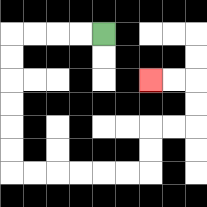{'start': '[4, 1]', 'end': '[6, 3]', 'path_directions': 'L,L,L,L,D,D,D,D,D,D,R,R,R,R,R,R,U,U,R,R,U,U,L,L', 'path_coordinates': '[[4, 1], [3, 1], [2, 1], [1, 1], [0, 1], [0, 2], [0, 3], [0, 4], [0, 5], [0, 6], [0, 7], [1, 7], [2, 7], [3, 7], [4, 7], [5, 7], [6, 7], [6, 6], [6, 5], [7, 5], [8, 5], [8, 4], [8, 3], [7, 3], [6, 3]]'}